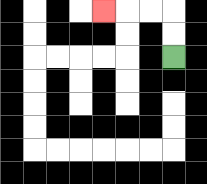{'start': '[7, 2]', 'end': '[4, 0]', 'path_directions': 'U,U,L,L,L', 'path_coordinates': '[[7, 2], [7, 1], [7, 0], [6, 0], [5, 0], [4, 0]]'}